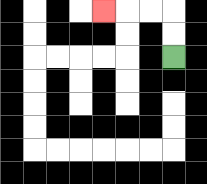{'start': '[7, 2]', 'end': '[4, 0]', 'path_directions': 'U,U,L,L,L', 'path_coordinates': '[[7, 2], [7, 1], [7, 0], [6, 0], [5, 0], [4, 0]]'}